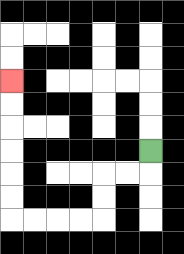{'start': '[6, 6]', 'end': '[0, 3]', 'path_directions': 'D,L,L,D,D,L,L,L,L,U,U,U,U,U,U', 'path_coordinates': '[[6, 6], [6, 7], [5, 7], [4, 7], [4, 8], [4, 9], [3, 9], [2, 9], [1, 9], [0, 9], [0, 8], [0, 7], [0, 6], [0, 5], [0, 4], [0, 3]]'}